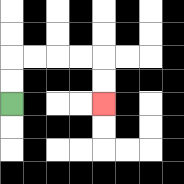{'start': '[0, 4]', 'end': '[4, 4]', 'path_directions': 'U,U,R,R,R,R,D,D', 'path_coordinates': '[[0, 4], [0, 3], [0, 2], [1, 2], [2, 2], [3, 2], [4, 2], [4, 3], [4, 4]]'}